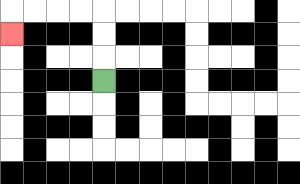{'start': '[4, 3]', 'end': '[0, 1]', 'path_directions': 'U,U,U,L,L,L,L,D', 'path_coordinates': '[[4, 3], [4, 2], [4, 1], [4, 0], [3, 0], [2, 0], [1, 0], [0, 0], [0, 1]]'}